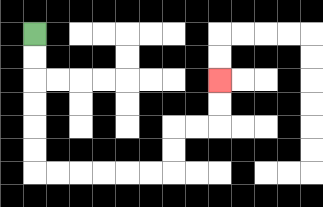{'start': '[1, 1]', 'end': '[9, 3]', 'path_directions': 'D,D,D,D,D,D,R,R,R,R,R,R,U,U,R,R,U,U', 'path_coordinates': '[[1, 1], [1, 2], [1, 3], [1, 4], [1, 5], [1, 6], [1, 7], [2, 7], [3, 7], [4, 7], [5, 7], [6, 7], [7, 7], [7, 6], [7, 5], [8, 5], [9, 5], [9, 4], [9, 3]]'}